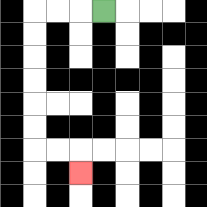{'start': '[4, 0]', 'end': '[3, 7]', 'path_directions': 'L,L,L,D,D,D,D,D,D,R,R,D', 'path_coordinates': '[[4, 0], [3, 0], [2, 0], [1, 0], [1, 1], [1, 2], [1, 3], [1, 4], [1, 5], [1, 6], [2, 6], [3, 6], [3, 7]]'}